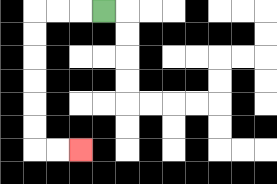{'start': '[4, 0]', 'end': '[3, 6]', 'path_directions': 'L,L,L,D,D,D,D,D,D,R,R', 'path_coordinates': '[[4, 0], [3, 0], [2, 0], [1, 0], [1, 1], [1, 2], [1, 3], [1, 4], [1, 5], [1, 6], [2, 6], [3, 6]]'}